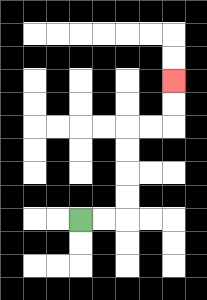{'start': '[3, 9]', 'end': '[7, 3]', 'path_directions': 'R,R,U,U,U,U,R,R,U,U', 'path_coordinates': '[[3, 9], [4, 9], [5, 9], [5, 8], [5, 7], [5, 6], [5, 5], [6, 5], [7, 5], [7, 4], [7, 3]]'}